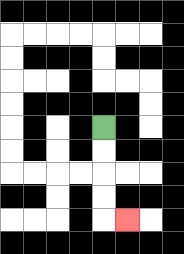{'start': '[4, 5]', 'end': '[5, 9]', 'path_directions': 'D,D,D,D,R', 'path_coordinates': '[[4, 5], [4, 6], [4, 7], [4, 8], [4, 9], [5, 9]]'}